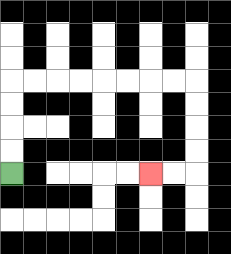{'start': '[0, 7]', 'end': '[6, 7]', 'path_directions': 'U,U,U,U,R,R,R,R,R,R,R,R,D,D,D,D,L,L', 'path_coordinates': '[[0, 7], [0, 6], [0, 5], [0, 4], [0, 3], [1, 3], [2, 3], [3, 3], [4, 3], [5, 3], [6, 3], [7, 3], [8, 3], [8, 4], [8, 5], [8, 6], [8, 7], [7, 7], [6, 7]]'}